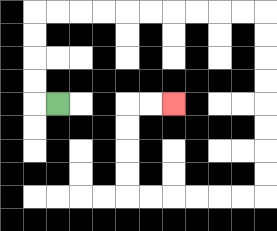{'start': '[2, 4]', 'end': '[7, 4]', 'path_directions': 'L,U,U,U,U,R,R,R,R,R,R,R,R,R,R,D,D,D,D,D,D,D,D,L,L,L,L,L,L,U,U,U,U,R,R', 'path_coordinates': '[[2, 4], [1, 4], [1, 3], [1, 2], [1, 1], [1, 0], [2, 0], [3, 0], [4, 0], [5, 0], [6, 0], [7, 0], [8, 0], [9, 0], [10, 0], [11, 0], [11, 1], [11, 2], [11, 3], [11, 4], [11, 5], [11, 6], [11, 7], [11, 8], [10, 8], [9, 8], [8, 8], [7, 8], [6, 8], [5, 8], [5, 7], [5, 6], [5, 5], [5, 4], [6, 4], [7, 4]]'}